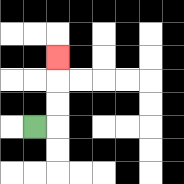{'start': '[1, 5]', 'end': '[2, 2]', 'path_directions': 'R,U,U,U', 'path_coordinates': '[[1, 5], [2, 5], [2, 4], [2, 3], [2, 2]]'}